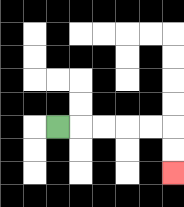{'start': '[2, 5]', 'end': '[7, 7]', 'path_directions': 'R,R,R,R,R,D,D', 'path_coordinates': '[[2, 5], [3, 5], [4, 5], [5, 5], [6, 5], [7, 5], [7, 6], [7, 7]]'}